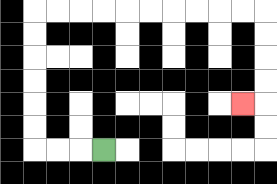{'start': '[4, 6]', 'end': '[10, 4]', 'path_directions': 'L,L,L,U,U,U,U,U,U,R,R,R,R,R,R,R,R,R,R,D,D,D,D,L', 'path_coordinates': '[[4, 6], [3, 6], [2, 6], [1, 6], [1, 5], [1, 4], [1, 3], [1, 2], [1, 1], [1, 0], [2, 0], [3, 0], [4, 0], [5, 0], [6, 0], [7, 0], [8, 0], [9, 0], [10, 0], [11, 0], [11, 1], [11, 2], [11, 3], [11, 4], [10, 4]]'}